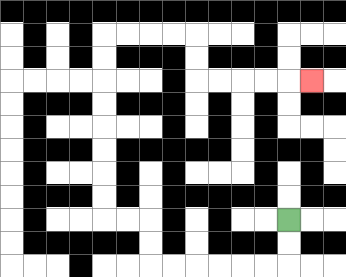{'start': '[12, 9]', 'end': '[13, 3]', 'path_directions': 'D,D,L,L,L,L,L,L,U,U,L,L,U,U,U,U,U,U,U,U,R,R,R,R,D,D,R,R,R,R,R', 'path_coordinates': '[[12, 9], [12, 10], [12, 11], [11, 11], [10, 11], [9, 11], [8, 11], [7, 11], [6, 11], [6, 10], [6, 9], [5, 9], [4, 9], [4, 8], [4, 7], [4, 6], [4, 5], [4, 4], [4, 3], [4, 2], [4, 1], [5, 1], [6, 1], [7, 1], [8, 1], [8, 2], [8, 3], [9, 3], [10, 3], [11, 3], [12, 3], [13, 3]]'}